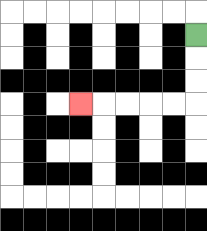{'start': '[8, 1]', 'end': '[3, 4]', 'path_directions': 'D,D,D,L,L,L,L,L', 'path_coordinates': '[[8, 1], [8, 2], [8, 3], [8, 4], [7, 4], [6, 4], [5, 4], [4, 4], [3, 4]]'}